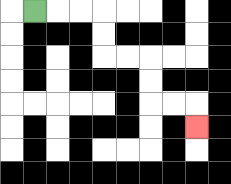{'start': '[1, 0]', 'end': '[8, 5]', 'path_directions': 'R,R,R,D,D,R,R,D,D,R,R,D', 'path_coordinates': '[[1, 0], [2, 0], [3, 0], [4, 0], [4, 1], [4, 2], [5, 2], [6, 2], [6, 3], [6, 4], [7, 4], [8, 4], [8, 5]]'}